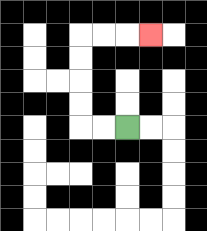{'start': '[5, 5]', 'end': '[6, 1]', 'path_directions': 'L,L,U,U,U,U,R,R,R', 'path_coordinates': '[[5, 5], [4, 5], [3, 5], [3, 4], [3, 3], [3, 2], [3, 1], [4, 1], [5, 1], [6, 1]]'}